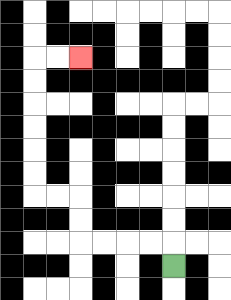{'start': '[7, 11]', 'end': '[3, 2]', 'path_directions': 'U,L,L,L,L,U,U,L,L,U,U,U,U,U,U,R,R', 'path_coordinates': '[[7, 11], [7, 10], [6, 10], [5, 10], [4, 10], [3, 10], [3, 9], [3, 8], [2, 8], [1, 8], [1, 7], [1, 6], [1, 5], [1, 4], [1, 3], [1, 2], [2, 2], [3, 2]]'}